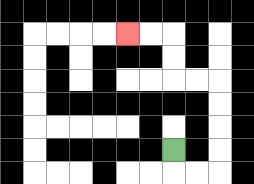{'start': '[7, 6]', 'end': '[5, 1]', 'path_directions': 'D,R,R,U,U,U,U,L,L,U,U,L,L', 'path_coordinates': '[[7, 6], [7, 7], [8, 7], [9, 7], [9, 6], [9, 5], [9, 4], [9, 3], [8, 3], [7, 3], [7, 2], [7, 1], [6, 1], [5, 1]]'}